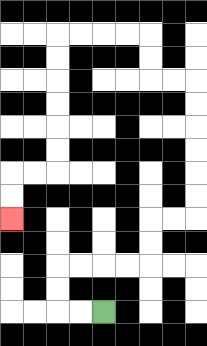{'start': '[4, 13]', 'end': '[0, 9]', 'path_directions': 'L,L,U,U,R,R,R,R,U,U,R,R,U,U,U,U,U,U,L,L,U,U,L,L,L,L,D,D,D,D,D,D,L,L,D,D', 'path_coordinates': '[[4, 13], [3, 13], [2, 13], [2, 12], [2, 11], [3, 11], [4, 11], [5, 11], [6, 11], [6, 10], [6, 9], [7, 9], [8, 9], [8, 8], [8, 7], [8, 6], [8, 5], [8, 4], [8, 3], [7, 3], [6, 3], [6, 2], [6, 1], [5, 1], [4, 1], [3, 1], [2, 1], [2, 2], [2, 3], [2, 4], [2, 5], [2, 6], [2, 7], [1, 7], [0, 7], [0, 8], [0, 9]]'}